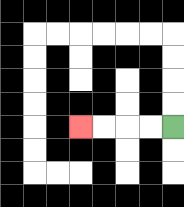{'start': '[7, 5]', 'end': '[3, 5]', 'path_directions': 'L,L,L,L', 'path_coordinates': '[[7, 5], [6, 5], [5, 5], [4, 5], [3, 5]]'}